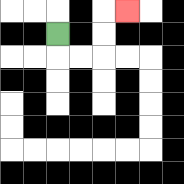{'start': '[2, 1]', 'end': '[5, 0]', 'path_directions': 'D,R,R,U,U,R', 'path_coordinates': '[[2, 1], [2, 2], [3, 2], [4, 2], [4, 1], [4, 0], [5, 0]]'}